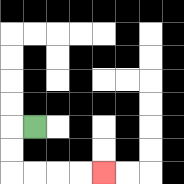{'start': '[1, 5]', 'end': '[4, 7]', 'path_directions': 'L,D,D,R,R,R,R', 'path_coordinates': '[[1, 5], [0, 5], [0, 6], [0, 7], [1, 7], [2, 7], [3, 7], [4, 7]]'}